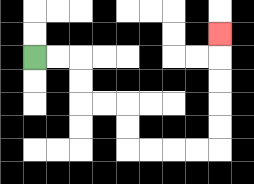{'start': '[1, 2]', 'end': '[9, 1]', 'path_directions': 'R,R,D,D,R,R,D,D,R,R,R,R,U,U,U,U,U', 'path_coordinates': '[[1, 2], [2, 2], [3, 2], [3, 3], [3, 4], [4, 4], [5, 4], [5, 5], [5, 6], [6, 6], [7, 6], [8, 6], [9, 6], [9, 5], [9, 4], [9, 3], [9, 2], [9, 1]]'}